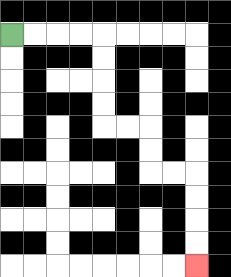{'start': '[0, 1]', 'end': '[8, 11]', 'path_directions': 'R,R,R,R,D,D,D,D,R,R,D,D,R,R,D,D,D,D', 'path_coordinates': '[[0, 1], [1, 1], [2, 1], [3, 1], [4, 1], [4, 2], [4, 3], [4, 4], [4, 5], [5, 5], [6, 5], [6, 6], [6, 7], [7, 7], [8, 7], [8, 8], [8, 9], [8, 10], [8, 11]]'}